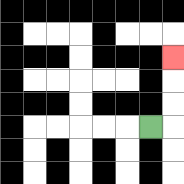{'start': '[6, 5]', 'end': '[7, 2]', 'path_directions': 'R,U,U,U', 'path_coordinates': '[[6, 5], [7, 5], [7, 4], [7, 3], [7, 2]]'}